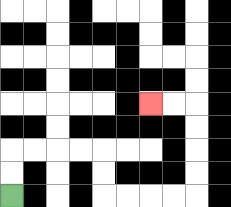{'start': '[0, 8]', 'end': '[6, 4]', 'path_directions': 'U,U,R,R,R,R,D,D,R,R,R,R,U,U,U,U,L,L', 'path_coordinates': '[[0, 8], [0, 7], [0, 6], [1, 6], [2, 6], [3, 6], [4, 6], [4, 7], [4, 8], [5, 8], [6, 8], [7, 8], [8, 8], [8, 7], [8, 6], [8, 5], [8, 4], [7, 4], [6, 4]]'}